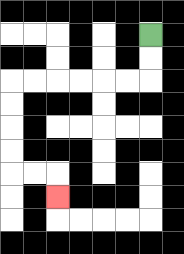{'start': '[6, 1]', 'end': '[2, 8]', 'path_directions': 'D,D,L,L,L,L,L,L,D,D,D,D,R,R,D', 'path_coordinates': '[[6, 1], [6, 2], [6, 3], [5, 3], [4, 3], [3, 3], [2, 3], [1, 3], [0, 3], [0, 4], [0, 5], [0, 6], [0, 7], [1, 7], [2, 7], [2, 8]]'}